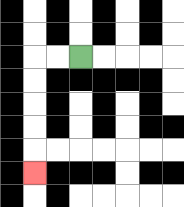{'start': '[3, 2]', 'end': '[1, 7]', 'path_directions': 'L,L,D,D,D,D,D', 'path_coordinates': '[[3, 2], [2, 2], [1, 2], [1, 3], [1, 4], [1, 5], [1, 6], [1, 7]]'}